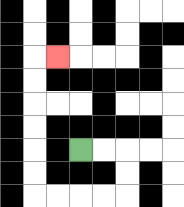{'start': '[3, 6]', 'end': '[2, 2]', 'path_directions': 'R,R,D,D,L,L,L,L,U,U,U,U,U,U,R', 'path_coordinates': '[[3, 6], [4, 6], [5, 6], [5, 7], [5, 8], [4, 8], [3, 8], [2, 8], [1, 8], [1, 7], [1, 6], [1, 5], [1, 4], [1, 3], [1, 2], [2, 2]]'}